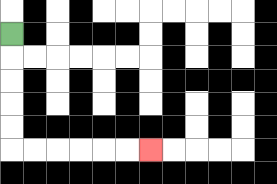{'start': '[0, 1]', 'end': '[6, 6]', 'path_directions': 'D,D,D,D,D,R,R,R,R,R,R', 'path_coordinates': '[[0, 1], [0, 2], [0, 3], [0, 4], [0, 5], [0, 6], [1, 6], [2, 6], [3, 6], [4, 6], [5, 6], [6, 6]]'}